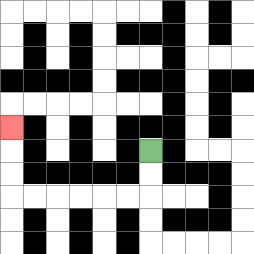{'start': '[6, 6]', 'end': '[0, 5]', 'path_directions': 'D,D,L,L,L,L,L,L,U,U,U', 'path_coordinates': '[[6, 6], [6, 7], [6, 8], [5, 8], [4, 8], [3, 8], [2, 8], [1, 8], [0, 8], [0, 7], [0, 6], [0, 5]]'}